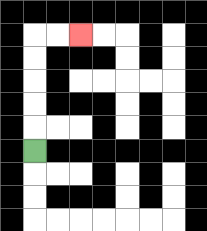{'start': '[1, 6]', 'end': '[3, 1]', 'path_directions': 'U,U,U,U,U,R,R', 'path_coordinates': '[[1, 6], [1, 5], [1, 4], [1, 3], [1, 2], [1, 1], [2, 1], [3, 1]]'}